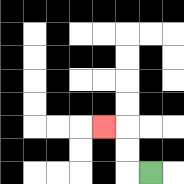{'start': '[6, 7]', 'end': '[4, 5]', 'path_directions': 'L,U,U,L', 'path_coordinates': '[[6, 7], [5, 7], [5, 6], [5, 5], [4, 5]]'}